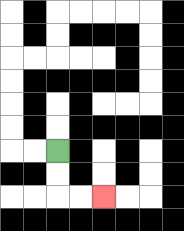{'start': '[2, 6]', 'end': '[4, 8]', 'path_directions': 'D,D,R,R', 'path_coordinates': '[[2, 6], [2, 7], [2, 8], [3, 8], [4, 8]]'}